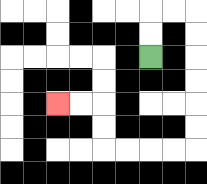{'start': '[6, 2]', 'end': '[2, 4]', 'path_directions': 'U,U,R,R,D,D,D,D,D,D,L,L,L,L,U,U,L,L', 'path_coordinates': '[[6, 2], [6, 1], [6, 0], [7, 0], [8, 0], [8, 1], [8, 2], [8, 3], [8, 4], [8, 5], [8, 6], [7, 6], [6, 6], [5, 6], [4, 6], [4, 5], [4, 4], [3, 4], [2, 4]]'}